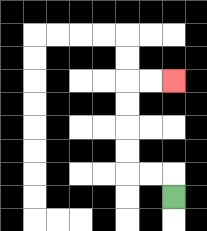{'start': '[7, 8]', 'end': '[7, 3]', 'path_directions': 'U,L,L,U,U,U,U,R,R', 'path_coordinates': '[[7, 8], [7, 7], [6, 7], [5, 7], [5, 6], [5, 5], [5, 4], [5, 3], [6, 3], [7, 3]]'}